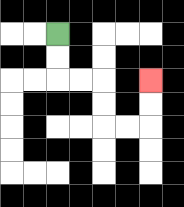{'start': '[2, 1]', 'end': '[6, 3]', 'path_directions': 'D,D,R,R,D,D,R,R,U,U', 'path_coordinates': '[[2, 1], [2, 2], [2, 3], [3, 3], [4, 3], [4, 4], [4, 5], [5, 5], [6, 5], [6, 4], [6, 3]]'}